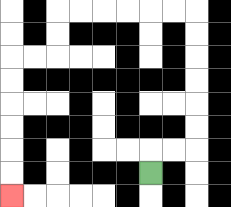{'start': '[6, 7]', 'end': '[0, 8]', 'path_directions': 'U,R,R,U,U,U,U,U,U,L,L,L,L,L,L,D,D,L,L,D,D,D,D,D,D', 'path_coordinates': '[[6, 7], [6, 6], [7, 6], [8, 6], [8, 5], [8, 4], [8, 3], [8, 2], [8, 1], [8, 0], [7, 0], [6, 0], [5, 0], [4, 0], [3, 0], [2, 0], [2, 1], [2, 2], [1, 2], [0, 2], [0, 3], [0, 4], [0, 5], [0, 6], [0, 7], [0, 8]]'}